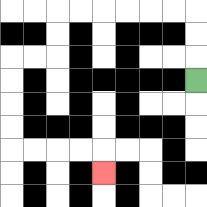{'start': '[8, 3]', 'end': '[4, 7]', 'path_directions': 'U,U,U,L,L,L,L,L,L,D,D,L,L,D,D,D,D,R,R,R,R,D', 'path_coordinates': '[[8, 3], [8, 2], [8, 1], [8, 0], [7, 0], [6, 0], [5, 0], [4, 0], [3, 0], [2, 0], [2, 1], [2, 2], [1, 2], [0, 2], [0, 3], [0, 4], [0, 5], [0, 6], [1, 6], [2, 6], [3, 6], [4, 6], [4, 7]]'}